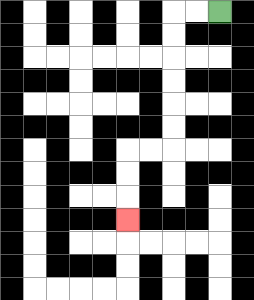{'start': '[9, 0]', 'end': '[5, 9]', 'path_directions': 'L,L,D,D,D,D,D,D,L,L,D,D,D', 'path_coordinates': '[[9, 0], [8, 0], [7, 0], [7, 1], [7, 2], [7, 3], [7, 4], [7, 5], [7, 6], [6, 6], [5, 6], [5, 7], [5, 8], [5, 9]]'}